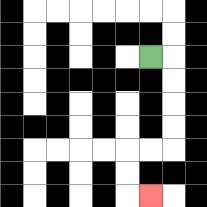{'start': '[6, 2]', 'end': '[6, 8]', 'path_directions': 'R,D,D,D,D,L,L,D,D,R', 'path_coordinates': '[[6, 2], [7, 2], [7, 3], [7, 4], [7, 5], [7, 6], [6, 6], [5, 6], [5, 7], [5, 8], [6, 8]]'}